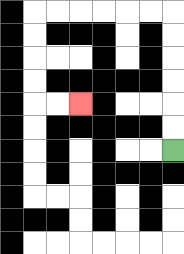{'start': '[7, 6]', 'end': '[3, 4]', 'path_directions': 'U,U,U,U,U,U,L,L,L,L,L,L,D,D,D,D,R,R', 'path_coordinates': '[[7, 6], [7, 5], [7, 4], [7, 3], [7, 2], [7, 1], [7, 0], [6, 0], [5, 0], [4, 0], [3, 0], [2, 0], [1, 0], [1, 1], [1, 2], [1, 3], [1, 4], [2, 4], [3, 4]]'}